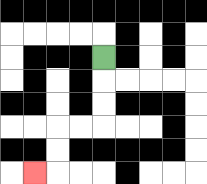{'start': '[4, 2]', 'end': '[1, 7]', 'path_directions': 'D,D,D,L,L,D,D,L', 'path_coordinates': '[[4, 2], [4, 3], [4, 4], [4, 5], [3, 5], [2, 5], [2, 6], [2, 7], [1, 7]]'}